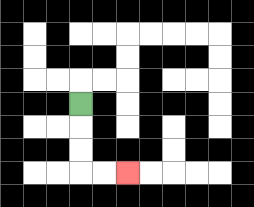{'start': '[3, 4]', 'end': '[5, 7]', 'path_directions': 'D,D,D,R,R', 'path_coordinates': '[[3, 4], [3, 5], [3, 6], [3, 7], [4, 7], [5, 7]]'}